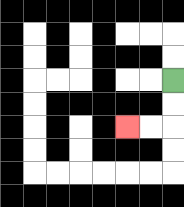{'start': '[7, 3]', 'end': '[5, 5]', 'path_directions': 'D,D,L,L', 'path_coordinates': '[[7, 3], [7, 4], [7, 5], [6, 5], [5, 5]]'}